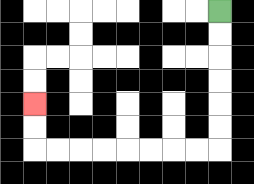{'start': '[9, 0]', 'end': '[1, 4]', 'path_directions': 'D,D,D,D,D,D,L,L,L,L,L,L,L,L,U,U', 'path_coordinates': '[[9, 0], [9, 1], [9, 2], [9, 3], [9, 4], [9, 5], [9, 6], [8, 6], [7, 6], [6, 6], [5, 6], [4, 6], [3, 6], [2, 6], [1, 6], [1, 5], [1, 4]]'}